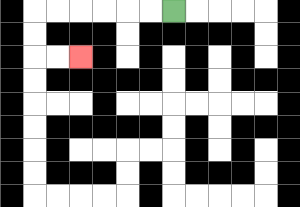{'start': '[7, 0]', 'end': '[3, 2]', 'path_directions': 'L,L,L,L,L,L,D,D,R,R', 'path_coordinates': '[[7, 0], [6, 0], [5, 0], [4, 0], [3, 0], [2, 0], [1, 0], [1, 1], [1, 2], [2, 2], [3, 2]]'}